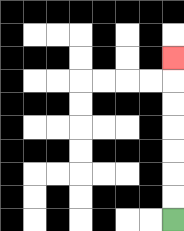{'start': '[7, 9]', 'end': '[7, 2]', 'path_directions': 'U,U,U,U,U,U,U', 'path_coordinates': '[[7, 9], [7, 8], [7, 7], [7, 6], [7, 5], [7, 4], [7, 3], [7, 2]]'}